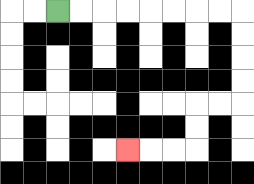{'start': '[2, 0]', 'end': '[5, 6]', 'path_directions': 'R,R,R,R,R,R,R,R,D,D,D,D,L,L,D,D,L,L,L', 'path_coordinates': '[[2, 0], [3, 0], [4, 0], [5, 0], [6, 0], [7, 0], [8, 0], [9, 0], [10, 0], [10, 1], [10, 2], [10, 3], [10, 4], [9, 4], [8, 4], [8, 5], [8, 6], [7, 6], [6, 6], [5, 6]]'}